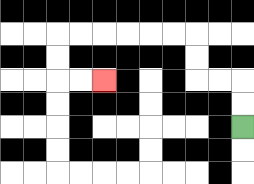{'start': '[10, 5]', 'end': '[4, 3]', 'path_directions': 'U,U,L,L,U,U,L,L,L,L,L,L,D,D,R,R', 'path_coordinates': '[[10, 5], [10, 4], [10, 3], [9, 3], [8, 3], [8, 2], [8, 1], [7, 1], [6, 1], [5, 1], [4, 1], [3, 1], [2, 1], [2, 2], [2, 3], [3, 3], [4, 3]]'}